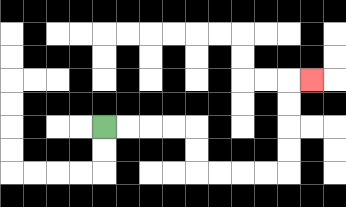{'start': '[4, 5]', 'end': '[13, 3]', 'path_directions': 'R,R,R,R,D,D,R,R,R,R,U,U,U,U,R', 'path_coordinates': '[[4, 5], [5, 5], [6, 5], [7, 5], [8, 5], [8, 6], [8, 7], [9, 7], [10, 7], [11, 7], [12, 7], [12, 6], [12, 5], [12, 4], [12, 3], [13, 3]]'}